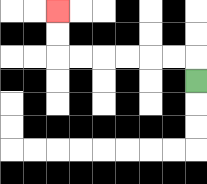{'start': '[8, 3]', 'end': '[2, 0]', 'path_directions': 'U,L,L,L,L,L,L,U,U', 'path_coordinates': '[[8, 3], [8, 2], [7, 2], [6, 2], [5, 2], [4, 2], [3, 2], [2, 2], [2, 1], [2, 0]]'}